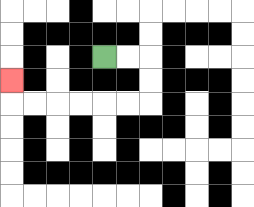{'start': '[4, 2]', 'end': '[0, 3]', 'path_directions': 'R,R,D,D,L,L,L,L,L,L,U', 'path_coordinates': '[[4, 2], [5, 2], [6, 2], [6, 3], [6, 4], [5, 4], [4, 4], [3, 4], [2, 4], [1, 4], [0, 4], [0, 3]]'}